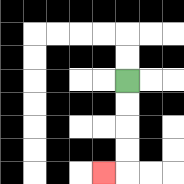{'start': '[5, 3]', 'end': '[4, 7]', 'path_directions': 'D,D,D,D,L', 'path_coordinates': '[[5, 3], [5, 4], [5, 5], [5, 6], [5, 7], [4, 7]]'}